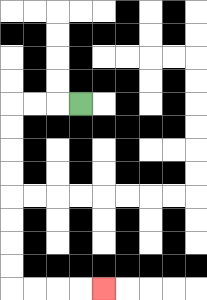{'start': '[3, 4]', 'end': '[4, 12]', 'path_directions': 'L,L,L,D,D,D,D,D,D,D,D,R,R,R,R', 'path_coordinates': '[[3, 4], [2, 4], [1, 4], [0, 4], [0, 5], [0, 6], [0, 7], [0, 8], [0, 9], [0, 10], [0, 11], [0, 12], [1, 12], [2, 12], [3, 12], [4, 12]]'}